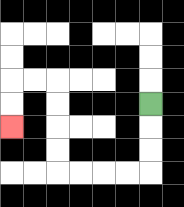{'start': '[6, 4]', 'end': '[0, 5]', 'path_directions': 'D,D,D,L,L,L,L,U,U,U,U,L,L,D,D', 'path_coordinates': '[[6, 4], [6, 5], [6, 6], [6, 7], [5, 7], [4, 7], [3, 7], [2, 7], [2, 6], [2, 5], [2, 4], [2, 3], [1, 3], [0, 3], [0, 4], [0, 5]]'}